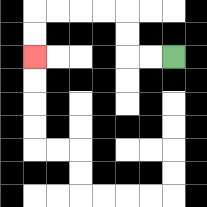{'start': '[7, 2]', 'end': '[1, 2]', 'path_directions': 'L,L,U,U,L,L,L,L,D,D', 'path_coordinates': '[[7, 2], [6, 2], [5, 2], [5, 1], [5, 0], [4, 0], [3, 0], [2, 0], [1, 0], [1, 1], [1, 2]]'}